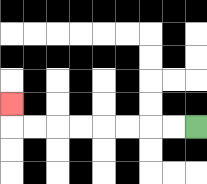{'start': '[8, 5]', 'end': '[0, 4]', 'path_directions': 'L,L,L,L,L,L,L,L,U', 'path_coordinates': '[[8, 5], [7, 5], [6, 5], [5, 5], [4, 5], [3, 5], [2, 5], [1, 5], [0, 5], [0, 4]]'}